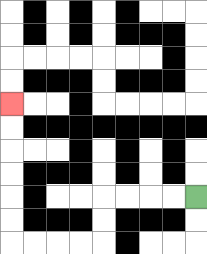{'start': '[8, 8]', 'end': '[0, 4]', 'path_directions': 'L,L,L,L,D,D,L,L,L,L,U,U,U,U,U,U', 'path_coordinates': '[[8, 8], [7, 8], [6, 8], [5, 8], [4, 8], [4, 9], [4, 10], [3, 10], [2, 10], [1, 10], [0, 10], [0, 9], [0, 8], [0, 7], [0, 6], [0, 5], [0, 4]]'}